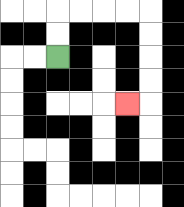{'start': '[2, 2]', 'end': '[5, 4]', 'path_directions': 'U,U,R,R,R,R,D,D,D,D,L', 'path_coordinates': '[[2, 2], [2, 1], [2, 0], [3, 0], [4, 0], [5, 0], [6, 0], [6, 1], [6, 2], [6, 3], [6, 4], [5, 4]]'}